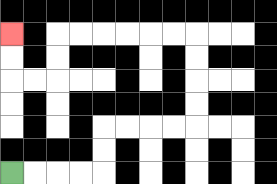{'start': '[0, 7]', 'end': '[0, 1]', 'path_directions': 'R,R,R,R,U,U,R,R,R,R,U,U,U,U,L,L,L,L,L,L,D,D,L,L,U,U', 'path_coordinates': '[[0, 7], [1, 7], [2, 7], [3, 7], [4, 7], [4, 6], [4, 5], [5, 5], [6, 5], [7, 5], [8, 5], [8, 4], [8, 3], [8, 2], [8, 1], [7, 1], [6, 1], [5, 1], [4, 1], [3, 1], [2, 1], [2, 2], [2, 3], [1, 3], [0, 3], [0, 2], [0, 1]]'}